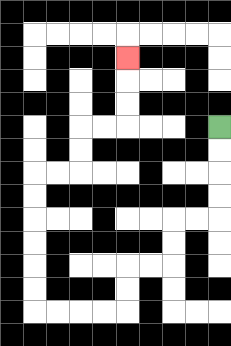{'start': '[9, 5]', 'end': '[5, 2]', 'path_directions': 'D,D,D,D,L,L,D,D,L,L,D,D,L,L,L,L,U,U,U,U,U,U,R,R,U,U,R,R,U,U,U', 'path_coordinates': '[[9, 5], [9, 6], [9, 7], [9, 8], [9, 9], [8, 9], [7, 9], [7, 10], [7, 11], [6, 11], [5, 11], [5, 12], [5, 13], [4, 13], [3, 13], [2, 13], [1, 13], [1, 12], [1, 11], [1, 10], [1, 9], [1, 8], [1, 7], [2, 7], [3, 7], [3, 6], [3, 5], [4, 5], [5, 5], [5, 4], [5, 3], [5, 2]]'}